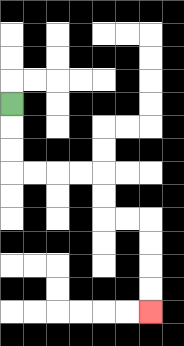{'start': '[0, 4]', 'end': '[6, 13]', 'path_directions': 'D,D,D,R,R,R,R,D,D,R,R,D,D,D,D', 'path_coordinates': '[[0, 4], [0, 5], [0, 6], [0, 7], [1, 7], [2, 7], [3, 7], [4, 7], [4, 8], [4, 9], [5, 9], [6, 9], [6, 10], [6, 11], [6, 12], [6, 13]]'}